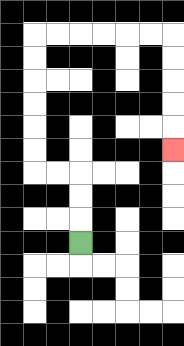{'start': '[3, 10]', 'end': '[7, 6]', 'path_directions': 'U,U,U,L,L,U,U,U,U,U,U,R,R,R,R,R,R,D,D,D,D,D', 'path_coordinates': '[[3, 10], [3, 9], [3, 8], [3, 7], [2, 7], [1, 7], [1, 6], [1, 5], [1, 4], [1, 3], [1, 2], [1, 1], [2, 1], [3, 1], [4, 1], [5, 1], [6, 1], [7, 1], [7, 2], [7, 3], [7, 4], [7, 5], [7, 6]]'}